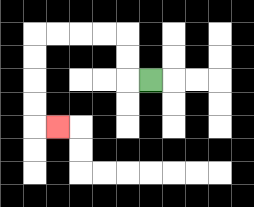{'start': '[6, 3]', 'end': '[2, 5]', 'path_directions': 'L,U,U,L,L,L,L,D,D,D,D,R', 'path_coordinates': '[[6, 3], [5, 3], [5, 2], [5, 1], [4, 1], [3, 1], [2, 1], [1, 1], [1, 2], [1, 3], [1, 4], [1, 5], [2, 5]]'}